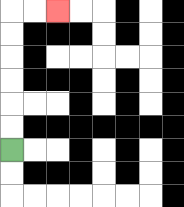{'start': '[0, 6]', 'end': '[2, 0]', 'path_directions': 'U,U,U,U,U,U,R,R', 'path_coordinates': '[[0, 6], [0, 5], [0, 4], [0, 3], [0, 2], [0, 1], [0, 0], [1, 0], [2, 0]]'}